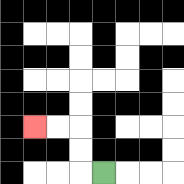{'start': '[4, 7]', 'end': '[1, 5]', 'path_directions': 'L,U,U,L,L', 'path_coordinates': '[[4, 7], [3, 7], [3, 6], [3, 5], [2, 5], [1, 5]]'}